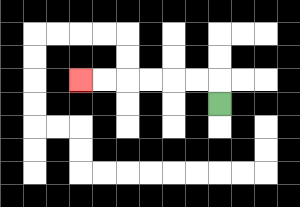{'start': '[9, 4]', 'end': '[3, 3]', 'path_directions': 'U,L,L,L,L,L,L', 'path_coordinates': '[[9, 4], [9, 3], [8, 3], [7, 3], [6, 3], [5, 3], [4, 3], [3, 3]]'}